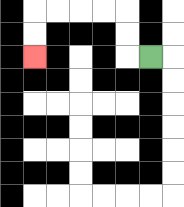{'start': '[6, 2]', 'end': '[1, 2]', 'path_directions': 'L,U,U,L,L,L,L,D,D', 'path_coordinates': '[[6, 2], [5, 2], [5, 1], [5, 0], [4, 0], [3, 0], [2, 0], [1, 0], [1, 1], [1, 2]]'}